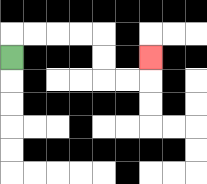{'start': '[0, 2]', 'end': '[6, 2]', 'path_directions': 'U,R,R,R,R,D,D,R,R,U', 'path_coordinates': '[[0, 2], [0, 1], [1, 1], [2, 1], [3, 1], [4, 1], [4, 2], [4, 3], [5, 3], [6, 3], [6, 2]]'}